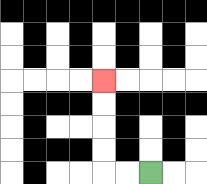{'start': '[6, 7]', 'end': '[4, 3]', 'path_directions': 'L,L,U,U,U,U', 'path_coordinates': '[[6, 7], [5, 7], [4, 7], [4, 6], [4, 5], [4, 4], [4, 3]]'}